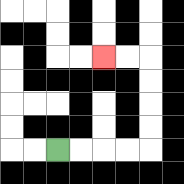{'start': '[2, 6]', 'end': '[4, 2]', 'path_directions': 'R,R,R,R,U,U,U,U,L,L', 'path_coordinates': '[[2, 6], [3, 6], [4, 6], [5, 6], [6, 6], [6, 5], [6, 4], [6, 3], [6, 2], [5, 2], [4, 2]]'}